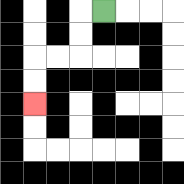{'start': '[4, 0]', 'end': '[1, 4]', 'path_directions': 'L,D,D,L,L,D,D', 'path_coordinates': '[[4, 0], [3, 0], [3, 1], [3, 2], [2, 2], [1, 2], [1, 3], [1, 4]]'}